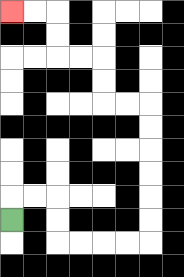{'start': '[0, 9]', 'end': '[0, 0]', 'path_directions': 'U,R,R,D,D,R,R,R,R,U,U,U,U,U,U,L,L,U,U,L,L,U,U,L,L', 'path_coordinates': '[[0, 9], [0, 8], [1, 8], [2, 8], [2, 9], [2, 10], [3, 10], [4, 10], [5, 10], [6, 10], [6, 9], [6, 8], [6, 7], [6, 6], [6, 5], [6, 4], [5, 4], [4, 4], [4, 3], [4, 2], [3, 2], [2, 2], [2, 1], [2, 0], [1, 0], [0, 0]]'}